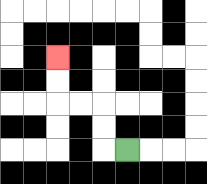{'start': '[5, 6]', 'end': '[2, 2]', 'path_directions': 'L,U,U,L,L,U,U', 'path_coordinates': '[[5, 6], [4, 6], [4, 5], [4, 4], [3, 4], [2, 4], [2, 3], [2, 2]]'}